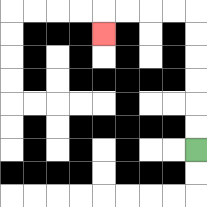{'start': '[8, 6]', 'end': '[4, 1]', 'path_directions': 'U,U,U,U,U,U,L,L,L,L,D', 'path_coordinates': '[[8, 6], [8, 5], [8, 4], [8, 3], [8, 2], [8, 1], [8, 0], [7, 0], [6, 0], [5, 0], [4, 0], [4, 1]]'}